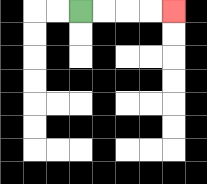{'start': '[3, 0]', 'end': '[7, 0]', 'path_directions': 'R,R,R,R', 'path_coordinates': '[[3, 0], [4, 0], [5, 0], [6, 0], [7, 0]]'}